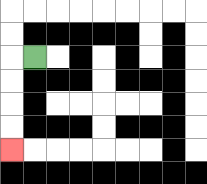{'start': '[1, 2]', 'end': '[0, 6]', 'path_directions': 'L,D,D,D,D', 'path_coordinates': '[[1, 2], [0, 2], [0, 3], [0, 4], [0, 5], [0, 6]]'}